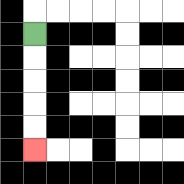{'start': '[1, 1]', 'end': '[1, 6]', 'path_directions': 'D,D,D,D,D', 'path_coordinates': '[[1, 1], [1, 2], [1, 3], [1, 4], [1, 5], [1, 6]]'}